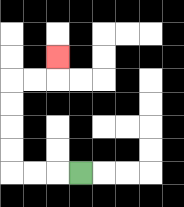{'start': '[3, 7]', 'end': '[2, 2]', 'path_directions': 'L,L,L,U,U,U,U,R,R,U', 'path_coordinates': '[[3, 7], [2, 7], [1, 7], [0, 7], [0, 6], [0, 5], [0, 4], [0, 3], [1, 3], [2, 3], [2, 2]]'}